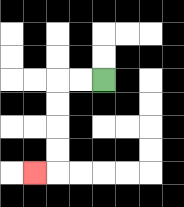{'start': '[4, 3]', 'end': '[1, 7]', 'path_directions': 'L,L,D,D,D,D,L', 'path_coordinates': '[[4, 3], [3, 3], [2, 3], [2, 4], [2, 5], [2, 6], [2, 7], [1, 7]]'}